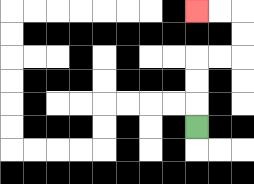{'start': '[8, 5]', 'end': '[8, 0]', 'path_directions': 'U,U,U,R,R,U,U,L,L', 'path_coordinates': '[[8, 5], [8, 4], [8, 3], [8, 2], [9, 2], [10, 2], [10, 1], [10, 0], [9, 0], [8, 0]]'}